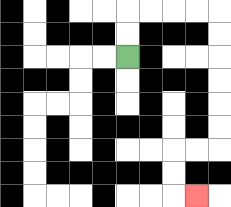{'start': '[5, 2]', 'end': '[8, 8]', 'path_directions': 'U,U,R,R,R,R,D,D,D,D,D,D,L,L,D,D,R', 'path_coordinates': '[[5, 2], [5, 1], [5, 0], [6, 0], [7, 0], [8, 0], [9, 0], [9, 1], [9, 2], [9, 3], [9, 4], [9, 5], [9, 6], [8, 6], [7, 6], [7, 7], [7, 8], [8, 8]]'}